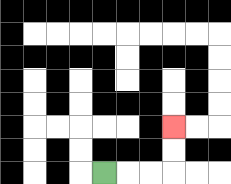{'start': '[4, 7]', 'end': '[7, 5]', 'path_directions': 'R,R,R,U,U', 'path_coordinates': '[[4, 7], [5, 7], [6, 7], [7, 7], [7, 6], [7, 5]]'}